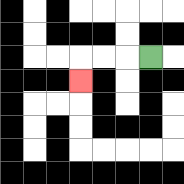{'start': '[6, 2]', 'end': '[3, 3]', 'path_directions': 'L,L,L,D', 'path_coordinates': '[[6, 2], [5, 2], [4, 2], [3, 2], [3, 3]]'}